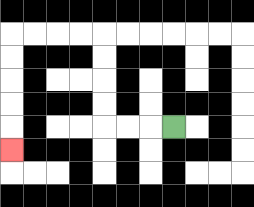{'start': '[7, 5]', 'end': '[0, 6]', 'path_directions': 'L,L,L,U,U,U,U,L,L,L,L,D,D,D,D,D', 'path_coordinates': '[[7, 5], [6, 5], [5, 5], [4, 5], [4, 4], [4, 3], [4, 2], [4, 1], [3, 1], [2, 1], [1, 1], [0, 1], [0, 2], [0, 3], [0, 4], [0, 5], [0, 6]]'}